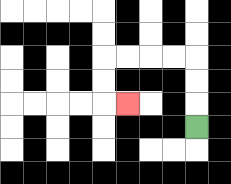{'start': '[8, 5]', 'end': '[5, 4]', 'path_directions': 'U,U,U,L,L,L,L,D,D,R', 'path_coordinates': '[[8, 5], [8, 4], [8, 3], [8, 2], [7, 2], [6, 2], [5, 2], [4, 2], [4, 3], [4, 4], [5, 4]]'}